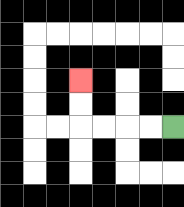{'start': '[7, 5]', 'end': '[3, 3]', 'path_directions': 'L,L,L,L,U,U', 'path_coordinates': '[[7, 5], [6, 5], [5, 5], [4, 5], [3, 5], [3, 4], [3, 3]]'}